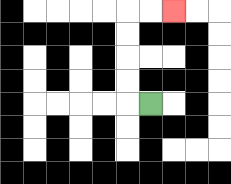{'start': '[6, 4]', 'end': '[7, 0]', 'path_directions': 'L,U,U,U,U,R,R', 'path_coordinates': '[[6, 4], [5, 4], [5, 3], [5, 2], [5, 1], [5, 0], [6, 0], [7, 0]]'}